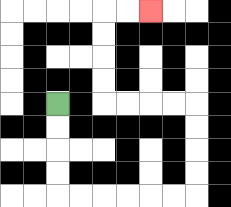{'start': '[2, 4]', 'end': '[6, 0]', 'path_directions': 'D,D,D,D,R,R,R,R,R,R,U,U,U,U,L,L,L,L,U,U,U,U,R,R', 'path_coordinates': '[[2, 4], [2, 5], [2, 6], [2, 7], [2, 8], [3, 8], [4, 8], [5, 8], [6, 8], [7, 8], [8, 8], [8, 7], [8, 6], [8, 5], [8, 4], [7, 4], [6, 4], [5, 4], [4, 4], [4, 3], [4, 2], [4, 1], [4, 0], [5, 0], [6, 0]]'}